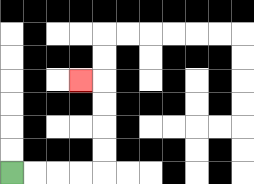{'start': '[0, 7]', 'end': '[3, 3]', 'path_directions': 'R,R,R,R,U,U,U,U,L', 'path_coordinates': '[[0, 7], [1, 7], [2, 7], [3, 7], [4, 7], [4, 6], [4, 5], [4, 4], [4, 3], [3, 3]]'}